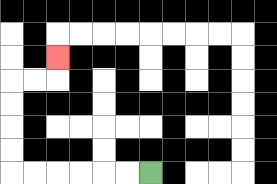{'start': '[6, 7]', 'end': '[2, 2]', 'path_directions': 'L,L,L,L,L,L,U,U,U,U,R,R,U', 'path_coordinates': '[[6, 7], [5, 7], [4, 7], [3, 7], [2, 7], [1, 7], [0, 7], [0, 6], [0, 5], [0, 4], [0, 3], [1, 3], [2, 3], [2, 2]]'}